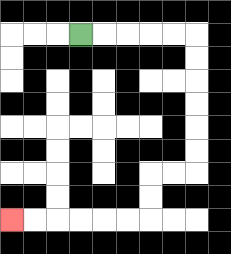{'start': '[3, 1]', 'end': '[0, 9]', 'path_directions': 'R,R,R,R,R,D,D,D,D,D,D,L,L,D,D,L,L,L,L,L,L', 'path_coordinates': '[[3, 1], [4, 1], [5, 1], [6, 1], [7, 1], [8, 1], [8, 2], [8, 3], [8, 4], [8, 5], [8, 6], [8, 7], [7, 7], [6, 7], [6, 8], [6, 9], [5, 9], [4, 9], [3, 9], [2, 9], [1, 9], [0, 9]]'}